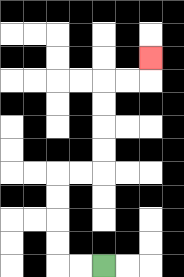{'start': '[4, 11]', 'end': '[6, 2]', 'path_directions': 'L,L,U,U,U,U,R,R,U,U,U,U,R,R,U', 'path_coordinates': '[[4, 11], [3, 11], [2, 11], [2, 10], [2, 9], [2, 8], [2, 7], [3, 7], [4, 7], [4, 6], [4, 5], [4, 4], [4, 3], [5, 3], [6, 3], [6, 2]]'}